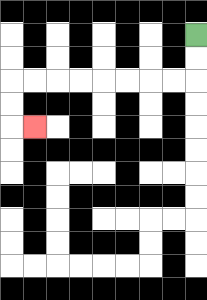{'start': '[8, 1]', 'end': '[1, 5]', 'path_directions': 'D,D,L,L,L,L,L,L,L,L,D,D,R', 'path_coordinates': '[[8, 1], [8, 2], [8, 3], [7, 3], [6, 3], [5, 3], [4, 3], [3, 3], [2, 3], [1, 3], [0, 3], [0, 4], [0, 5], [1, 5]]'}